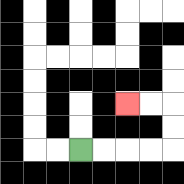{'start': '[3, 6]', 'end': '[5, 4]', 'path_directions': 'R,R,R,R,U,U,L,L', 'path_coordinates': '[[3, 6], [4, 6], [5, 6], [6, 6], [7, 6], [7, 5], [7, 4], [6, 4], [5, 4]]'}